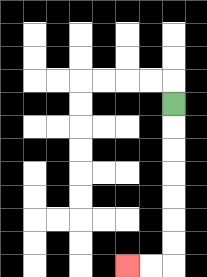{'start': '[7, 4]', 'end': '[5, 11]', 'path_directions': 'D,D,D,D,D,D,D,L,L', 'path_coordinates': '[[7, 4], [7, 5], [7, 6], [7, 7], [7, 8], [7, 9], [7, 10], [7, 11], [6, 11], [5, 11]]'}